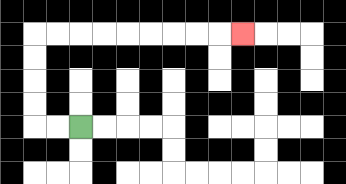{'start': '[3, 5]', 'end': '[10, 1]', 'path_directions': 'L,L,U,U,U,U,R,R,R,R,R,R,R,R,R', 'path_coordinates': '[[3, 5], [2, 5], [1, 5], [1, 4], [1, 3], [1, 2], [1, 1], [2, 1], [3, 1], [4, 1], [5, 1], [6, 1], [7, 1], [8, 1], [9, 1], [10, 1]]'}